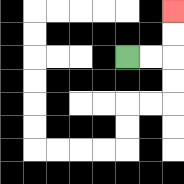{'start': '[5, 2]', 'end': '[7, 0]', 'path_directions': 'R,R,U,U', 'path_coordinates': '[[5, 2], [6, 2], [7, 2], [7, 1], [7, 0]]'}